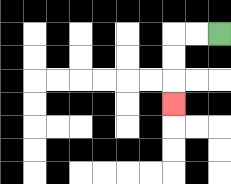{'start': '[9, 1]', 'end': '[7, 4]', 'path_directions': 'L,L,D,D,D', 'path_coordinates': '[[9, 1], [8, 1], [7, 1], [7, 2], [7, 3], [7, 4]]'}